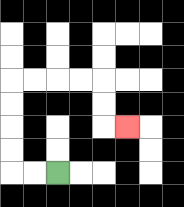{'start': '[2, 7]', 'end': '[5, 5]', 'path_directions': 'L,L,U,U,U,U,R,R,R,R,D,D,R', 'path_coordinates': '[[2, 7], [1, 7], [0, 7], [0, 6], [0, 5], [0, 4], [0, 3], [1, 3], [2, 3], [3, 3], [4, 3], [4, 4], [4, 5], [5, 5]]'}